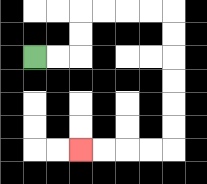{'start': '[1, 2]', 'end': '[3, 6]', 'path_directions': 'R,R,U,U,R,R,R,R,D,D,D,D,D,D,L,L,L,L', 'path_coordinates': '[[1, 2], [2, 2], [3, 2], [3, 1], [3, 0], [4, 0], [5, 0], [6, 0], [7, 0], [7, 1], [7, 2], [7, 3], [7, 4], [7, 5], [7, 6], [6, 6], [5, 6], [4, 6], [3, 6]]'}